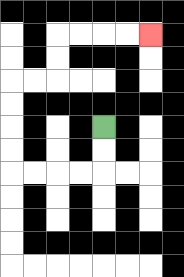{'start': '[4, 5]', 'end': '[6, 1]', 'path_directions': 'D,D,L,L,L,L,U,U,U,U,R,R,U,U,R,R,R,R', 'path_coordinates': '[[4, 5], [4, 6], [4, 7], [3, 7], [2, 7], [1, 7], [0, 7], [0, 6], [0, 5], [0, 4], [0, 3], [1, 3], [2, 3], [2, 2], [2, 1], [3, 1], [4, 1], [5, 1], [6, 1]]'}